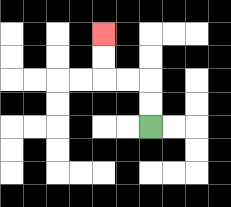{'start': '[6, 5]', 'end': '[4, 1]', 'path_directions': 'U,U,L,L,U,U', 'path_coordinates': '[[6, 5], [6, 4], [6, 3], [5, 3], [4, 3], [4, 2], [4, 1]]'}